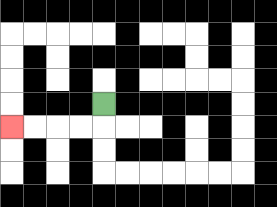{'start': '[4, 4]', 'end': '[0, 5]', 'path_directions': 'D,L,L,L,L', 'path_coordinates': '[[4, 4], [4, 5], [3, 5], [2, 5], [1, 5], [0, 5]]'}